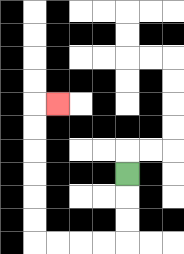{'start': '[5, 7]', 'end': '[2, 4]', 'path_directions': 'D,D,D,L,L,L,L,U,U,U,U,U,U,R', 'path_coordinates': '[[5, 7], [5, 8], [5, 9], [5, 10], [4, 10], [3, 10], [2, 10], [1, 10], [1, 9], [1, 8], [1, 7], [1, 6], [1, 5], [1, 4], [2, 4]]'}